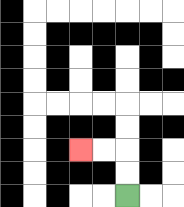{'start': '[5, 8]', 'end': '[3, 6]', 'path_directions': 'U,U,L,L', 'path_coordinates': '[[5, 8], [5, 7], [5, 6], [4, 6], [3, 6]]'}